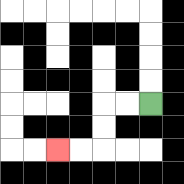{'start': '[6, 4]', 'end': '[2, 6]', 'path_directions': 'L,L,D,D,L,L', 'path_coordinates': '[[6, 4], [5, 4], [4, 4], [4, 5], [4, 6], [3, 6], [2, 6]]'}